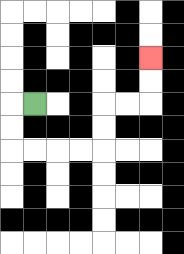{'start': '[1, 4]', 'end': '[6, 2]', 'path_directions': 'L,D,D,R,R,R,R,U,U,R,R,U,U', 'path_coordinates': '[[1, 4], [0, 4], [0, 5], [0, 6], [1, 6], [2, 6], [3, 6], [4, 6], [4, 5], [4, 4], [5, 4], [6, 4], [6, 3], [6, 2]]'}